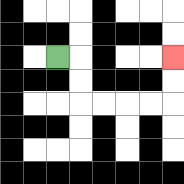{'start': '[2, 2]', 'end': '[7, 2]', 'path_directions': 'R,D,D,R,R,R,R,U,U', 'path_coordinates': '[[2, 2], [3, 2], [3, 3], [3, 4], [4, 4], [5, 4], [6, 4], [7, 4], [7, 3], [7, 2]]'}